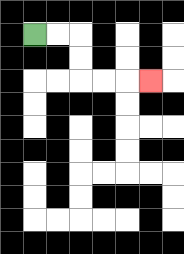{'start': '[1, 1]', 'end': '[6, 3]', 'path_directions': 'R,R,D,D,R,R,R', 'path_coordinates': '[[1, 1], [2, 1], [3, 1], [3, 2], [3, 3], [4, 3], [5, 3], [6, 3]]'}